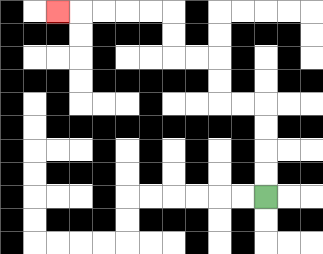{'start': '[11, 8]', 'end': '[2, 0]', 'path_directions': 'U,U,U,U,L,L,U,U,L,L,U,U,L,L,L,L,L', 'path_coordinates': '[[11, 8], [11, 7], [11, 6], [11, 5], [11, 4], [10, 4], [9, 4], [9, 3], [9, 2], [8, 2], [7, 2], [7, 1], [7, 0], [6, 0], [5, 0], [4, 0], [3, 0], [2, 0]]'}